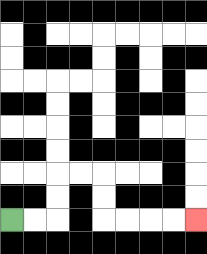{'start': '[0, 9]', 'end': '[8, 9]', 'path_directions': 'R,R,U,U,R,R,D,D,R,R,R,R', 'path_coordinates': '[[0, 9], [1, 9], [2, 9], [2, 8], [2, 7], [3, 7], [4, 7], [4, 8], [4, 9], [5, 9], [6, 9], [7, 9], [8, 9]]'}